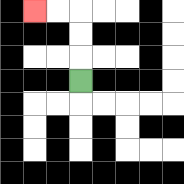{'start': '[3, 3]', 'end': '[1, 0]', 'path_directions': 'U,U,U,L,L', 'path_coordinates': '[[3, 3], [3, 2], [3, 1], [3, 0], [2, 0], [1, 0]]'}